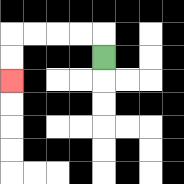{'start': '[4, 2]', 'end': '[0, 3]', 'path_directions': 'U,L,L,L,L,D,D', 'path_coordinates': '[[4, 2], [4, 1], [3, 1], [2, 1], [1, 1], [0, 1], [0, 2], [0, 3]]'}